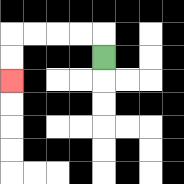{'start': '[4, 2]', 'end': '[0, 3]', 'path_directions': 'U,L,L,L,L,D,D', 'path_coordinates': '[[4, 2], [4, 1], [3, 1], [2, 1], [1, 1], [0, 1], [0, 2], [0, 3]]'}